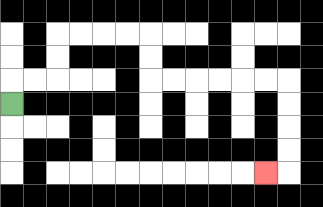{'start': '[0, 4]', 'end': '[11, 7]', 'path_directions': 'U,R,R,U,U,R,R,R,R,D,D,R,R,R,R,R,R,D,D,D,D,L', 'path_coordinates': '[[0, 4], [0, 3], [1, 3], [2, 3], [2, 2], [2, 1], [3, 1], [4, 1], [5, 1], [6, 1], [6, 2], [6, 3], [7, 3], [8, 3], [9, 3], [10, 3], [11, 3], [12, 3], [12, 4], [12, 5], [12, 6], [12, 7], [11, 7]]'}